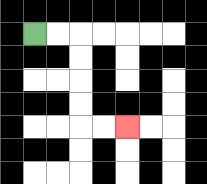{'start': '[1, 1]', 'end': '[5, 5]', 'path_directions': 'R,R,D,D,D,D,R,R', 'path_coordinates': '[[1, 1], [2, 1], [3, 1], [3, 2], [3, 3], [3, 4], [3, 5], [4, 5], [5, 5]]'}